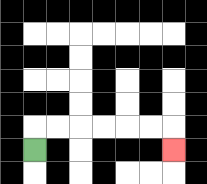{'start': '[1, 6]', 'end': '[7, 6]', 'path_directions': 'U,R,R,R,R,R,R,D', 'path_coordinates': '[[1, 6], [1, 5], [2, 5], [3, 5], [4, 5], [5, 5], [6, 5], [7, 5], [7, 6]]'}